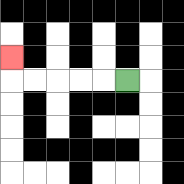{'start': '[5, 3]', 'end': '[0, 2]', 'path_directions': 'L,L,L,L,L,U', 'path_coordinates': '[[5, 3], [4, 3], [3, 3], [2, 3], [1, 3], [0, 3], [0, 2]]'}